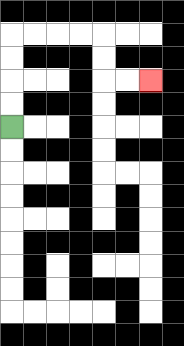{'start': '[0, 5]', 'end': '[6, 3]', 'path_directions': 'U,U,U,U,R,R,R,R,D,D,R,R', 'path_coordinates': '[[0, 5], [0, 4], [0, 3], [0, 2], [0, 1], [1, 1], [2, 1], [3, 1], [4, 1], [4, 2], [4, 3], [5, 3], [6, 3]]'}